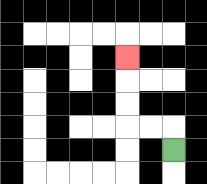{'start': '[7, 6]', 'end': '[5, 2]', 'path_directions': 'U,L,L,U,U,U', 'path_coordinates': '[[7, 6], [7, 5], [6, 5], [5, 5], [5, 4], [5, 3], [5, 2]]'}